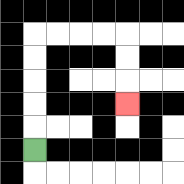{'start': '[1, 6]', 'end': '[5, 4]', 'path_directions': 'U,U,U,U,U,R,R,R,R,D,D,D', 'path_coordinates': '[[1, 6], [1, 5], [1, 4], [1, 3], [1, 2], [1, 1], [2, 1], [3, 1], [4, 1], [5, 1], [5, 2], [5, 3], [5, 4]]'}